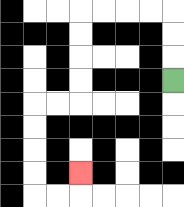{'start': '[7, 3]', 'end': '[3, 7]', 'path_directions': 'U,U,U,L,L,L,L,D,D,D,D,L,L,D,D,D,D,R,R,U', 'path_coordinates': '[[7, 3], [7, 2], [7, 1], [7, 0], [6, 0], [5, 0], [4, 0], [3, 0], [3, 1], [3, 2], [3, 3], [3, 4], [2, 4], [1, 4], [1, 5], [1, 6], [1, 7], [1, 8], [2, 8], [3, 8], [3, 7]]'}